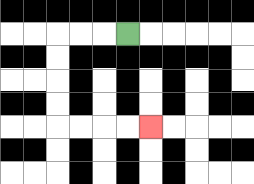{'start': '[5, 1]', 'end': '[6, 5]', 'path_directions': 'L,L,L,D,D,D,D,R,R,R,R', 'path_coordinates': '[[5, 1], [4, 1], [3, 1], [2, 1], [2, 2], [2, 3], [2, 4], [2, 5], [3, 5], [4, 5], [5, 5], [6, 5]]'}